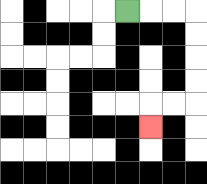{'start': '[5, 0]', 'end': '[6, 5]', 'path_directions': 'R,R,R,D,D,D,D,L,L,D', 'path_coordinates': '[[5, 0], [6, 0], [7, 0], [8, 0], [8, 1], [8, 2], [8, 3], [8, 4], [7, 4], [6, 4], [6, 5]]'}